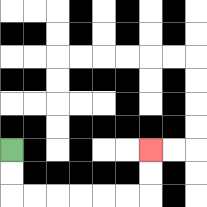{'start': '[0, 6]', 'end': '[6, 6]', 'path_directions': 'D,D,R,R,R,R,R,R,U,U', 'path_coordinates': '[[0, 6], [0, 7], [0, 8], [1, 8], [2, 8], [3, 8], [4, 8], [5, 8], [6, 8], [6, 7], [6, 6]]'}